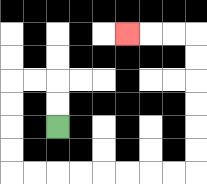{'start': '[2, 5]', 'end': '[5, 1]', 'path_directions': 'U,U,L,L,D,D,D,D,R,R,R,R,R,R,R,R,U,U,U,U,U,U,L,L,L', 'path_coordinates': '[[2, 5], [2, 4], [2, 3], [1, 3], [0, 3], [0, 4], [0, 5], [0, 6], [0, 7], [1, 7], [2, 7], [3, 7], [4, 7], [5, 7], [6, 7], [7, 7], [8, 7], [8, 6], [8, 5], [8, 4], [8, 3], [8, 2], [8, 1], [7, 1], [6, 1], [5, 1]]'}